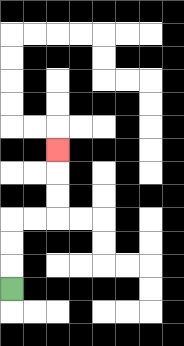{'start': '[0, 12]', 'end': '[2, 6]', 'path_directions': 'U,U,U,R,R,U,U,U', 'path_coordinates': '[[0, 12], [0, 11], [0, 10], [0, 9], [1, 9], [2, 9], [2, 8], [2, 7], [2, 6]]'}